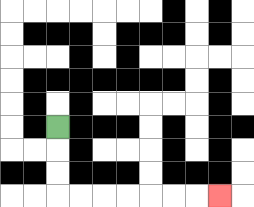{'start': '[2, 5]', 'end': '[9, 8]', 'path_directions': 'D,D,D,R,R,R,R,R,R,R', 'path_coordinates': '[[2, 5], [2, 6], [2, 7], [2, 8], [3, 8], [4, 8], [5, 8], [6, 8], [7, 8], [8, 8], [9, 8]]'}